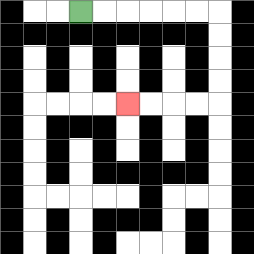{'start': '[3, 0]', 'end': '[5, 4]', 'path_directions': 'R,R,R,R,R,R,D,D,D,D,L,L,L,L', 'path_coordinates': '[[3, 0], [4, 0], [5, 0], [6, 0], [7, 0], [8, 0], [9, 0], [9, 1], [9, 2], [9, 3], [9, 4], [8, 4], [7, 4], [6, 4], [5, 4]]'}